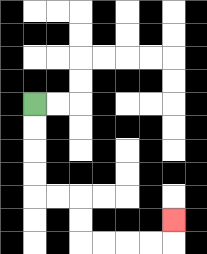{'start': '[1, 4]', 'end': '[7, 9]', 'path_directions': 'D,D,D,D,R,R,D,D,R,R,R,R,U', 'path_coordinates': '[[1, 4], [1, 5], [1, 6], [1, 7], [1, 8], [2, 8], [3, 8], [3, 9], [3, 10], [4, 10], [5, 10], [6, 10], [7, 10], [7, 9]]'}